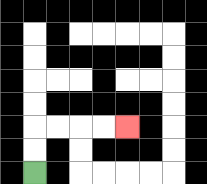{'start': '[1, 7]', 'end': '[5, 5]', 'path_directions': 'U,U,R,R,R,R', 'path_coordinates': '[[1, 7], [1, 6], [1, 5], [2, 5], [3, 5], [4, 5], [5, 5]]'}